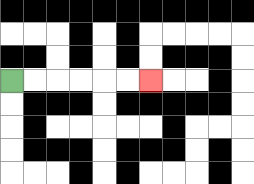{'start': '[0, 3]', 'end': '[6, 3]', 'path_directions': 'R,R,R,R,R,R', 'path_coordinates': '[[0, 3], [1, 3], [2, 3], [3, 3], [4, 3], [5, 3], [6, 3]]'}